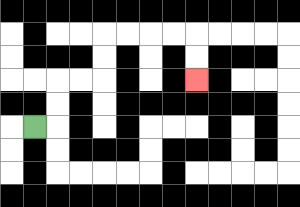{'start': '[1, 5]', 'end': '[8, 3]', 'path_directions': 'R,U,U,R,R,U,U,R,R,R,R,D,D', 'path_coordinates': '[[1, 5], [2, 5], [2, 4], [2, 3], [3, 3], [4, 3], [4, 2], [4, 1], [5, 1], [6, 1], [7, 1], [8, 1], [8, 2], [8, 3]]'}